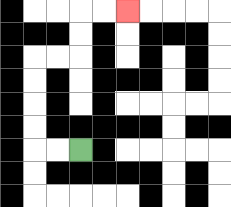{'start': '[3, 6]', 'end': '[5, 0]', 'path_directions': 'L,L,U,U,U,U,R,R,U,U,R,R', 'path_coordinates': '[[3, 6], [2, 6], [1, 6], [1, 5], [1, 4], [1, 3], [1, 2], [2, 2], [3, 2], [3, 1], [3, 0], [4, 0], [5, 0]]'}